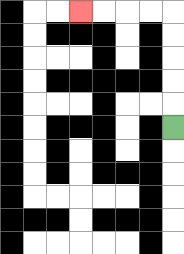{'start': '[7, 5]', 'end': '[3, 0]', 'path_directions': 'U,U,U,U,U,L,L,L,L', 'path_coordinates': '[[7, 5], [7, 4], [7, 3], [7, 2], [7, 1], [7, 0], [6, 0], [5, 0], [4, 0], [3, 0]]'}